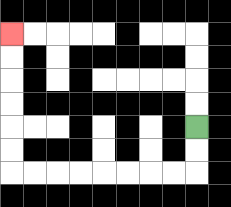{'start': '[8, 5]', 'end': '[0, 1]', 'path_directions': 'D,D,L,L,L,L,L,L,L,L,U,U,U,U,U,U', 'path_coordinates': '[[8, 5], [8, 6], [8, 7], [7, 7], [6, 7], [5, 7], [4, 7], [3, 7], [2, 7], [1, 7], [0, 7], [0, 6], [0, 5], [0, 4], [0, 3], [0, 2], [0, 1]]'}